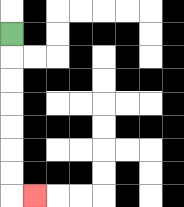{'start': '[0, 1]', 'end': '[1, 8]', 'path_directions': 'D,D,D,D,D,D,D,R', 'path_coordinates': '[[0, 1], [0, 2], [0, 3], [0, 4], [0, 5], [0, 6], [0, 7], [0, 8], [1, 8]]'}